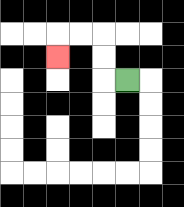{'start': '[5, 3]', 'end': '[2, 2]', 'path_directions': 'L,U,U,L,L,D', 'path_coordinates': '[[5, 3], [4, 3], [4, 2], [4, 1], [3, 1], [2, 1], [2, 2]]'}